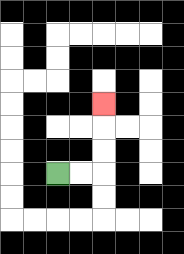{'start': '[2, 7]', 'end': '[4, 4]', 'path_directions': 'R,R,U,U,U', 'path_coordinates': '[[2, 7], [3, 7], [4, 7], [4, 6], [4, 5], [4, 4]]'}